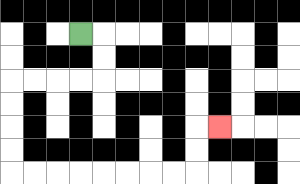{'start': '[3, 1]', 'end': '[9, 5]', 'path_directions': 'R,D,D,L,L,L,L,D,D,D,D,R,R,R,R,R,R,R,R,U,U,R', 'path_coordinates': '[[3, 1], [4, 1], [4, 2], [4, 3], [3, 3], [2, 3], [1, 3], [0, 3], [0, 4], [0, 5], [0, 6], [0, 7], [1, 7], [2, 7], [3, 7], [4, 7], [5, 7], [6, 7], [7, 7], [8, 7], [8, 6], [8, 5], [9, 5]]'}